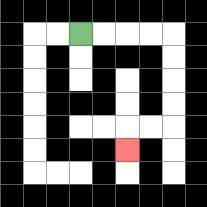{'start': '[3, 1]', 'end': '[5, 6]', 'path_directions': 'R,R,R,R,D,D,D,D,L,L,D', 'path_coordinates': '[[3, 1], [4, 1], [5, 1], [6, 1], [7, 1], [7, 2], [7, 3], [7, 4], [7, 5], [6, 5], [5, 5], [5, 6]]'}